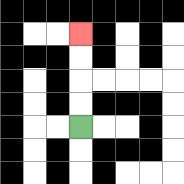{'start': '[3, 5]', 'end': '[3, 1]', 'path_directions': 'U,U,U,U', 'path_coordinates': '[[3, 5], [3, 4], [3, 3], [3, 2], [3, 1]]'}